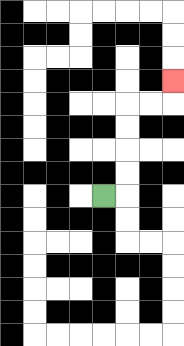{'start': '[4, 8]', 'end': '[7, 3]', 'path_directions': 'R,U,U,U,U,R,R,U', 'path_coordinates': '[[4, 8], [5, 8], [5, 7], [5, 6], [5, 5], [5, 4], [6, 4], [7, 4], [7, 3]]'}